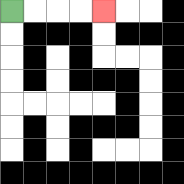{'start': '[0, 0]', 'end': '[4, 0]', 'path_directions': 'R,R,R,R', 'path_coordinates': '[[0, 0], [1, 0], [2, 0], [3, 0], [4, 0]]'}